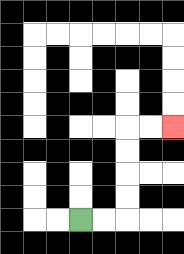{'start': '[3, 9]', 'end': '[7, 5]', 'path_directions': 'R,R,U,U,U,U,R,R', 'path_coordinates': '[[3, 9], [4, 9], [5, 9], [5, 8], [5, 7], [5, 6], [5, 5], [6, 5], [7, 5]]'}